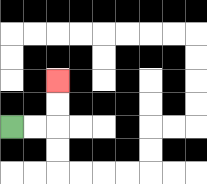{'start': '[0, 5]', 'end': '[2, 3]', 'path_directions': 'R,R,U,U', 'path_coordinates': '[[0, 5], [1, 5], [2, 5], [2, 4], [2, 3]]'}